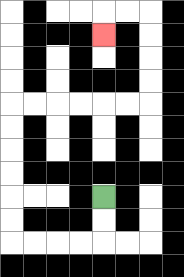{'start': '[4, 8]', 'end': '[4, 1]', 'path_directions': 'D,D,L,L,L,L,U,U,U,U,U,U,R,R,R,R,R,R,U,U,U,U,L,L,D', 'path_coordinates': '[[4, 8], [4, 9], [4, 10], [3, 10], [2, 10], [1, 10], [0, 10], [0, 9], [0, 8], [0, 7], [0, 6], [0, 5], [0, 4], [1, 4], [2, 4], [3, 4], [4, 4], [5, 4], [6, 4], [6, 3], [6, 2], [6, 1], [6, 0], [5, 0], [4, 0], [4, 1]]'}